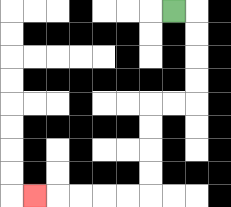{'start': '[7, 0]', 'end': '[1, 8]', 'path_directions': 'R,D,D,D,D,L,L,D,D,D,D,L,L,L,L,L', 'path_coordinates': '[[7, 0], [8, 0], [8, 1], [8, 2], [8, 3], [8, 4], [7, 4], [6, 4], [6, 5], [6, 6], [6, 7], [6, 8], [5, 8], [4, 8], [3, 8], [2, 8], [1, 8]]'}